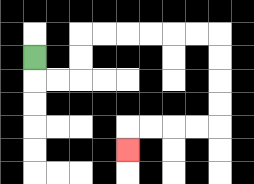{'start': '[1, 2]', 'end': '[5, 6]', 'path_directions': 'D,R,R,U,U,R,R,R,R,R,R,D,D,D,D,L,L,L,L,D', 'path_coordinates': '[[1, 2], [1, 3], [2, 3], [3, 3], [3, 2], [3, 1], [4, 1], [5, 1], [6, 1], [7, 1], [8, 1], [9, 1], [9, 2], [9, 3], [9, 4], [9, 5], [8, 5], [7, 5], [6, 5], [5, 5], [5, 6]]'}